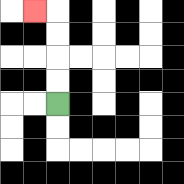{'start': '[2, 4]', 'end': '[1, 0]', 'path_directions': 'U,U,U,U,L', 'path_coordinates': '[[2, 4], [2, 3], [2, 2], [2, 1], [2, 0], [1, 0]]'}